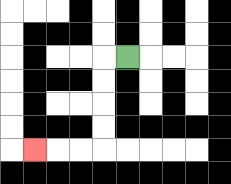{'start': '[5, 2]', 'end': '[1, 6]', 'path_directions': 'L,D,D,D,D,L,L,L', 'path_coordinates': '[[5, 2], [4, 2], [4, 3], [4, 4], [4, 5], [4, 6], [3, 6], [2, 6], [1, 6]]'}